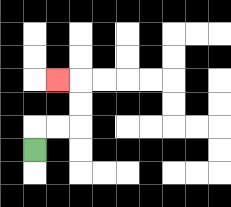{'start': '[1, 6]', 'end': '[2, 3]', 'path_directions': 'U,R,R,U,U,L', 'path_coordinates': '[[1, 6], [1, 5], [2, 5], [3, 5], [3, 4], [3, 3], [2, 3]]'}